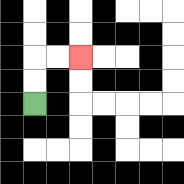{'start': '[1, 4]', 'end': '[3, 2]', 'path_directions': 'U,U,R,R', 'path_coordinates': '[[1, 4], [1, 3], [1, 2], [2, 2], [3, 2]]'}